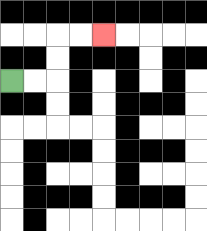{'start': '[0, 3]', 'end': '[4, 1]', 'path_directions': 'R,R,U,U,R,R', 'path_coordinates': '[[0, 3], [1, 3], [2, 3], [2, 2], [2, 1], [3, 1], [4, 1]]'}